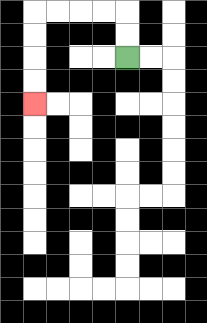{'start': '[5, 2]', 'end': '[1, 4]', 'path_directions': 'U,U,L,L,L,L,D,D,D,D', 'path_coordinates': '[[5, 2], [5, 1], [5, 0], [4, 0], [3, 0], [2, 0], [1, 0], [1, 1], [1, 2], [1, 3], [1, 4]]'}